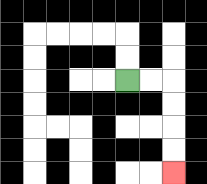{'start': '[5, 3]', 'end': '[7, 7]', 'path_directions': 'R,R,D,D,D,D', 'path_coordinates': '[[5, 3], [6, 3], [7, 3], [7, 4], [7, 5], [7, 6], [7, 7]]'}